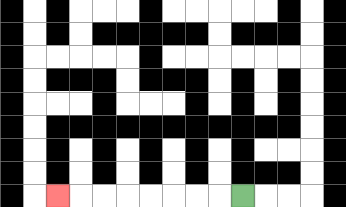{'start': '[10, 8]', 'end': '[2, 8]', 'path_directions': 'L,L,L,L,L,L,L,L', 'path_coordinates': '[[10, 8], [9, 8], [8, 8], [7, 8], [6, 8], [5, 8], [4, 8], [3, 8], [2, 8]]'}